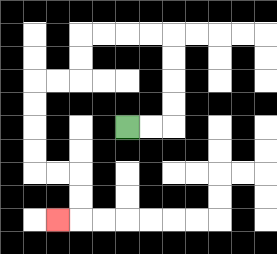{'start': '[5, 5]', 'end': '[2, 9]', 'path_directions': 'R,R,U,U,U,U,L,L,L,L,D,D,L,L,D,D,D,D,R,R,D,D,L', 'path_coordinates': '[[5, 5], [6, 5], [7, 5], [7, 4], [7, 3], [7, 2], [7, 1], [6, 1], [5, 1], [4, 1], [3, 1], [3, 2], [3, 3], [2, 3], [1, 3], [1, 4], [1, 5], [1, 6], [1, 7], [2, 7], [3, 7], [3, 8], [3, 9], [2, 9]]'}